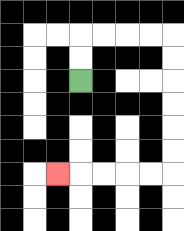{'start': '[3, 3]', 'end': '[2, 7]', 'path_directions': 'U,U,R,R,R,R,D,D,D,D,D,D,L,L,L,L,L', 'path_coordinates': '[[3, 3], [3, 2], [3, 1], [4, 1], [5, 1], [6, 1], [7, 1], [7, 2], [7, 3], [7, 4], [7, 5], [7, 6], [7, 7], [6, 7], [5, 7], [4, 7], [3, 7], [2, 7]]'}